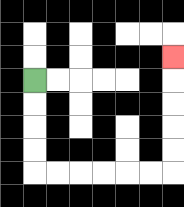{'start': '[1, 3]', 'end': '[7, 2]', 'path_directions': 'D,D,D,D,R,R,R,R,R,R,U,U,U,U,U', 'path_coordinates': '[[1, 3], [1, 4], [1, 5], [1, 6], [1, 7], [2, 7], [3, 7], [4, 7], [5, 7], [6, 7], [7, 7], [7, 6], [7, 5], [7, 4], [7, 3], [7, 2]]'}